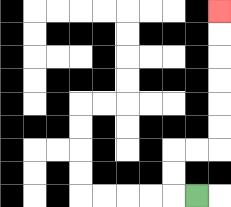{'start': '[8, 8]', 'end': '[9, 0]', 'path_directions': 'L,U,U,R,R,U,U,U,U,U,U', 'path_coordinates': '[[8, 8], [7, 8], [7, 7], [7, 6], [8, 6], [9, 6], [9, 5], [9, 4], [9, 3], [9, 2], [9, 1], [9, 0]]'}